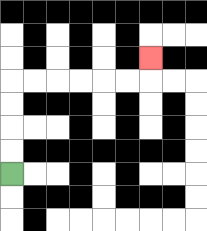{'start': '[0, 7]', 'end': '[6, 2]', 'path_directions': 'U,U,U,U,R,R,R,R,R,R,U', 'path_coordinates': '[[0, 7], [0, 6], [0, 5], [0, 4], [0, 3], [1, 3], [2, 3], [3, 3], [4, 3], [5, 3], [6, 3], [6, 2]]'}